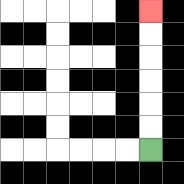{'start': '[6, 6]', 'end': '[6, 0]', 'path_directions': 'U,U,U,U,U,U', 'path_coordinates': '[[6, 6], [6, 5], [6, 4], [6, 3], [6, 2], [6, 1], [6, 0]]'}